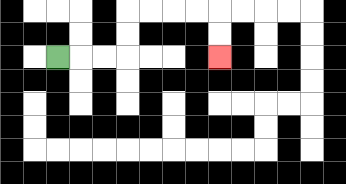{'start': '[2, 2]', 'end': '[9, 2]', 'path_directions': 'R,R,R,U,U,R,R,R,R,D,D', 'path_coordinates': '[[2, 2], [3, 2], [4, 2], [5, 2], [5, 1], [5, 0], [6, 0], [7, 0], [8, 0], [9, 0], [9, 1], [9, 2]]'}